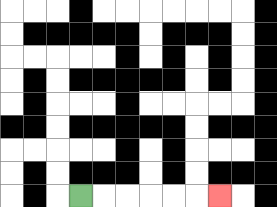{'start': '[3, 8]', 'end': '[9, 8]', 'path_directions': 'R,R,R,R,R,R', 'path_coordinates': '[[3, 8], [4, 8], [5, 8], [6, 8], [7, 8], [8, 8], [9, 8]]'}